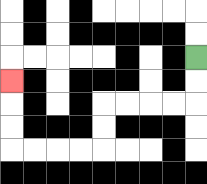{'start': '[8, 2]', 'end': '[0, 3]', 'path_directions': 'D,D,L,L,L,L,D,D,L,L,L,L,U,U,U', 'path_coordinates': '[[8, 2], [8, 3], [8, 4], [7, 4], [6, 4], [5, 4], [4, 4], [4, 5], [4, 6], [3, 6], [2, 6], [1, 6], [0, 6], [0, 5], [0, 4], [0, 3]]'}